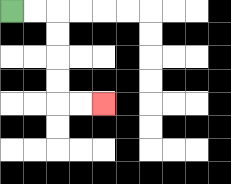{'start': '[0, 0]', 'end': '[4, 4]', 'path_directions': 'R,R,D,D,D,D,R,R', 'path_coordinates': '[[0, 0], [1, 0], [2, 0], [2, 1], [2, 2], [2, 3], [2, 4], [3, 4], [4, 4]]'}